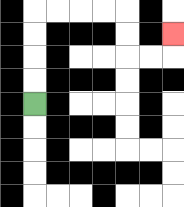{'start': '[1, 4]', 'end': '[7, 1]', 'path_directions': 'U,U,U,U,R,R,R,R,D,D,R,R,U', 'path_coordinates': '[[1, 4], [1, 3], [1, 2], [1, 1], [1, 0], [2, 0], [3, 0], [4, 0], [5, 0], [5, 1], [5, 2], [6, 2], [7, 2], [7, 1]]'}